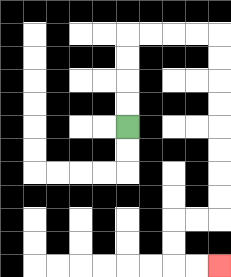{'start': '[5, 5]', 'end': '[9, 11]', 'path_directions': 'U,U,U,U,R,R,R,R,D,D,D,D,D,D,D,D,L,L,D,D,R,R', 'path_coordinates': '[[5, 5], [5, 4], [5, 3], [5, 2], [5, 1], [6, 1], [7, 1], [8, 1], [9, 1], [9, 2], [9, 3], [9, 4], [9, 5], [9, 6], [9, 7], [9, 8], [9, 9], [8, 9], [7, 9], [7, 10], [7, 11], [8, 11], [9, 11]]'}